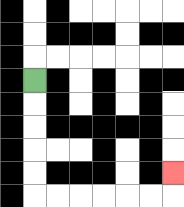{'start': '[1, 3]', 'end': '[7, 7]', 'path_directions': 'D,D,D,D,D,R,R,R,R,R,R,U', 'path_coordinates': '[[1, 3], [1, 4], [1, 5], [1, 6], [1, 7], [1, 8], [2, 8], [3, 8], [4, 8], [5, 8], [6, 8], [7, 8], [7, 7]]'}